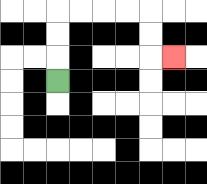{'start': '[2, 3]', 'end': '[7, 2]', 'path_directions': 'U,U,U,R,R,R,R,D,D,R', 'path_coordinates': '[[2, 3], [2, 2], [2, 1], [2, 0], [3, 0], [4, 0], [5, 0], [6, 0], [6, 1], [6, 2], [7, 2]]'}